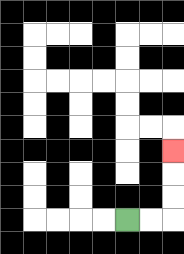{'start': '[5, 9]', 'end': '[7, 6]', 'path_directions': 'R,R,U,U,U', 'path_coordinates': '[[5, 9], [6, 9], [7, 9], [7, 8], [7, 7], [7, 6]]'}